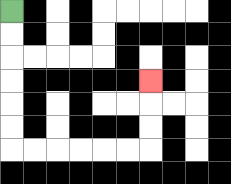{'start': '[0, 0]', 'end': '[6, 3]', 'path_directions': 'D,D,D,D,D,D,R,R,R,R,R,R,U,U,U', 'path_coordinates': '[[0, 0], [0, 1], [0, 2], [0, 3], [0, 4], [0, 5], [0, 6], [1, 6], [2, 6], [3, 6], [4, 6], [5, 6], [6, 6], [6, 5], [6, 4], [6, 3]]'}